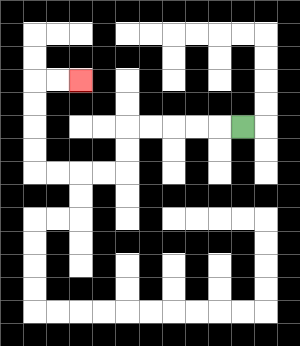{'start': '[10, 5]', 'end': '[3, 3]', 'path_directions': 'L,L,L,L,L,D,D,L,L,L,L,U,U,U,U,R,R', 'path_coordinates': '[[10, 5], [9, 5], [8, 5], [7, 5], [6, 5], [5, 5], [5, 6], [5, 7], [4, 7], [3, 7], [2, 7], [1, 7], [1, 6], [1, 5], [1, 4], [1, 3], [2, 3], [3, 3]]'}